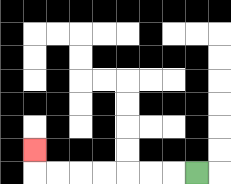{'start': '[8, 7]', 'end': '[1, 6]', 'path_directions': 'L,L,L,L,L,L,L,U', 'path_coordinates': '[[8, 7], [7, 7], [6, 7], [5, 7], [4, 7], [3, 7], [2, 7], [1, 7], [1, 6]]'}